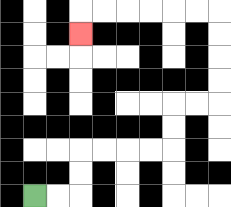{'start': '[1, 8]', 'end': '[3, 1]', 'path_directions': 'R,R,U,U,R,R,R,R,U,U,R,R,U,U,U,U,L,L,L,L,L,L,D', 'path_coordinates': '[[1, 8], [2, 8], [3, 8], [3, 7], [3, 6], [4, 6], [5, 6], [6, 6], [7, 6], [7, 5], [7, 4], [8, 4], [9, 4], [9, 3], [9, 2], [9, 1], [9, 0], [8, 0], [7, 0], [6, 0], [5, 0], [4, 0], [3, 0], [3, 1]]'}